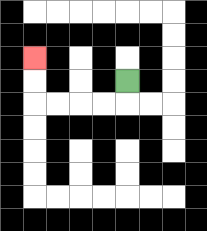{'start': '[5, 3]', 'end': '[1, 2]', 'path_directions': 'D,L,L,L,L,U,U', 'path_coordinates': '[[5, 3], [5, 4], [4, 4], [3, 4], [2, 4], [1, 4], [1, 3], [1, 2]]'}